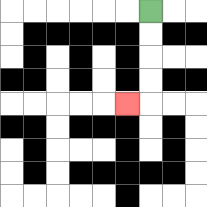{'start': '[6, 0]', 'end': '[5, 4]', 'path_directions': 'D,D,D,D,L', 'path_coordinates': '[[6, 0], [6, 1], [6, 2], [6, 3], [6, 4], [5, 4]]'}